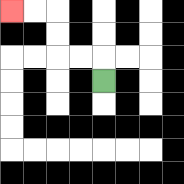{'start': '[4, 3]', 'end': '[0, 0]', 'path_directions': 'U,L,L,U,U,L,L', 'path_coordinates': '[[4, 3], [4, 2], [3, 2], [2, 2], [2, 1], [2, 0], [1, 0], [0, 0]]'}